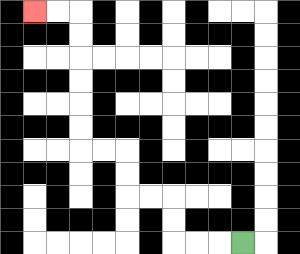{'start': '[10, 10]', 'end': '[1, 0]', 'path_directions': 'L,L,L,U,U,L,L,U,U,L,L,U,U,U,U,U,U,L,L', 'path_coordinates': '[[10, 10], [9, 10], [8, 10], [7, 10], [7, 9], [7, 8], [6, 8], [5, 8], [5, 7], [5, 6], [4, 6], [3, 6], [3, 5], [3, 4], [3, 3], [3, 2], [3, 1], [3, 0], [2, 0], [1, 0]]'}